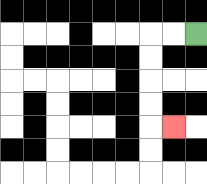{'start': '[8, 1]', 'end': '[7, 5]', 'path_directions': 'L,L,D,D,D,D,R', 'path_coordinates': '[[8, 1], [7, 1], [6, 1], [6, 2], [6, 3], [6, 4], [6, 5], [7, 5]]'}